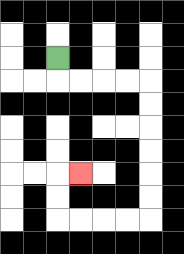{'start': '[2, 2]', 'end': '[3, 7]', 'path_directions': 'D,R,R,R,R,D,D,D,D,D,D,L,L,L,L,U,U,R', 'path_coordinates': '[[2, 2], [2, 3], [3, 3], [4, 3], [5, 3], [6, 3], [6, 4], [6, 5], [6, 6], [6, 7], [6, 8], [6, 9], [5, 9], [4, 9], [3, 9], [2, 9], [2, 8], [2, 7], [3, 7]]'}